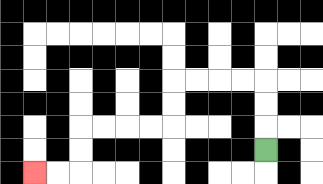{'start': '[11, 6]', 'end': '[1, 7]', 'path_directions': 'U,U,U,L,L,L,L,D,D,L,L,L,L,D,D,L,L', 'path_coordinates': '[[11, 6], [11, 5], [11, 4], [11, 3], [10, 3], [9, 3], [8, 3], [7, 3], [7, 4], [7, 5], [6, 5], [5, 5], [4, 5], [3, 5], [3, 6], [3, 7], [2, 7], [1, 7]]'}